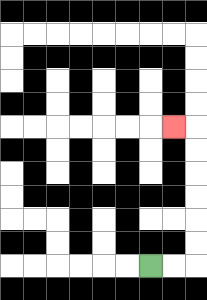{'start': '[6, 11]', 'end': '[7, 5]', 'path_directions': 'R,R,U,U,U,U,U,U,L', 'path_coordinates': '[[6, 11], [7, 11], [8, 11], [8, 10], [8, 9], [8, 8], [8, 7], [8, 6], [8, 5], [7, 5]]'}